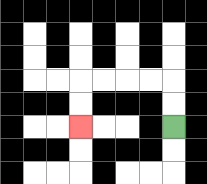{'start': '[7, 5]', 'end': '[3, 5]', 'path_directions': 'U,U,L,L,L,L,D,D', 'path_coordinates': '[[7, 5], [7, 4], [7, 3], [6, 3], [5, 3], [4, 3], [3, 3], [3, 4], [3, 5]]'}